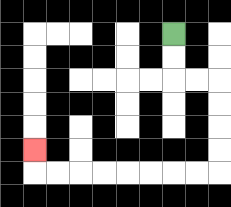{'start': '[7, 1]', 'end': '[1, 6]', 'path_directions': 'D,D,R,R,D,D,D,D,L,L,L,L,L,L,L,L,U', 'path_coordinates': '[[7, 1], [7, 2], [7, 3], [8, 3], [9, 3], [9, 4], [9, 5], [9, 6], [9, 7], [8, 7], [7, 7], [6, 7], [5, 7], [4, 7], [3, 7], [2, 7], [1, 7], [1, 6]]'}